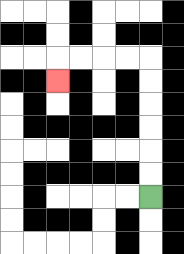{'start': '[6, 8]', 'end': '[2, 3]', 'path_directions': 'U,U,U,U,U,U,L,L,L,L,D', 'path_coordinates': '[[6, 8], [6, 7], [6, 6], [6, 5], [6, 4], [6, 3], [6, 2], [5, 2], [4, 2], [3, 2], [2, 2], [2, 3]]'}